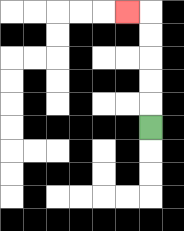{'start': '[6, 5]', 'end': '[5, 0]', 'path_directions': 'U,U,U,U,U,L', 'path_coordinates': '[[6, 5], [6, 4], [6, 3], [6, 2], [6, 1], [6, 0], [5, 0]]'}